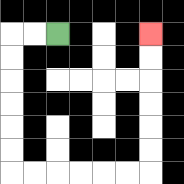{'start': '[2, 1]', 'end': '[6, 1]', 'path_directions': 'L,L,D,D,D,D,D,D,R,R,R,R,R,R,U,U,U,U,U,U', 'path_coordinates': '[[2, 1], [1, 1], [0, 1], [0, 2], [0, 3], [0, 4], [0, 5], [0, 6], [0, 7], [1, 7], [2, 7], [3, 7], [4, 7], [5, 7], [6, 7], [6, 6], [6, 5], [6, 4], [6, 3], [6, 2], [6, 1]]'}